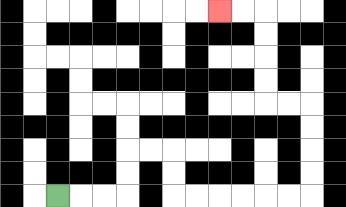{'start': '[2, 8]', 'end': '[9, 0]', 'path_directions': 'R,R,R,U,U,R,R,D,D,R,R,R,R,R,R,U,U,U,U,L,L,U,U,U,U,L,L', 'path_coordinates': '[[2, 8], [3, 8], [4, 8], [5, 8], [5, 7], [5, 6], [6, 6], [7, 6], [7, 7], [7, 8], [8, 8], [9, 8], [10, 8], [11, 8], [12, 8], [13, 8], [13, 7], [13, 6], [13, 5], [13, 4], [12, 4], [11, 4], [11, 3], [11, 2], [11, 1], [11, 0], [10, 0], [9, 0]]'}